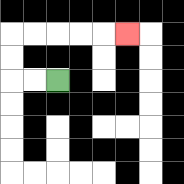{'start': '[2, 3]', 'end': '[5, 1]', 'path_directions': 'L,L,U,U,R,R,R,R,R', 'path_coordinates': '[[2, 3], [1, 3], [0, 3], [0, 2], [0, 1], [1, 1], [2, 1], [3, 1], [4, 1], [5, 1]]'}